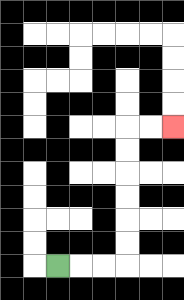{'start': '[2, 11]', 'end': '[7, 5]', 'path_directions': 'R,R,R,U,U,U,U,U,U,R,R', 'path_coordinates': '[[2, 11], [3, 11], [4, 11], [5, 11], [5, 10], [5, 9], [5, 8], [5, 7], [5, 6], [5, 5], [6, 5], [7, 5]]'}